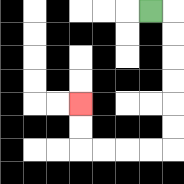{'start': '[6, 0]', 'end': '[3, 4]', 'path_directions': 'R,D,D,D,D,D,D,L,L,L,L,U,U', 'path_coordinates': '[[6, 0], [7, 0], [7, 1], [7, 2], [7, 3], [7, 4], [7, 5], [7, 6], [6, 6], [5, 6], [4, 6], [3, 6], [3, 5], [3, 4]]'}